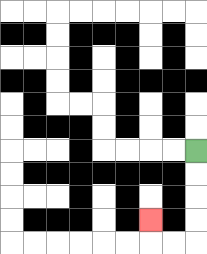{'start': '[8, 6]', 'end': '[6, 9]', 'path_directions': 'D,D,D,D,L,L,U', 'path_coordinates': '[[8, 6], [8, 7], [8, 8], [8, 9], [8, 10], [7, 10], [6, 10], [6, 9]]'}